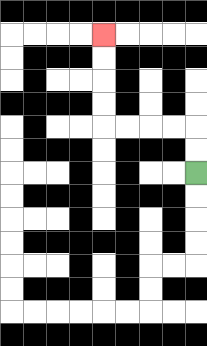{'start': '[8, 7]', 'end': '[4, 1]', 'path_directions': 'U,U,L,L,L,L,U,U,U,U', 'path_coordinates': '[[8, 7], [8, 6], [8, 5], [7, 5], [6, 5], [5, 5], [4, 5], [4, 4], [4, 3], [4, 2], [4, 1]]'}